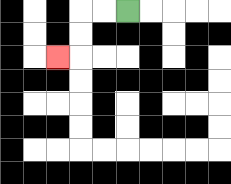{'start': '[5, 0]', 'end': '[2, 2]', 'path_directions': 'L,L,D,D,L', 'path_coordinates': '[[5, 0], [4, 0], [3, 0], [3, 1], [3, 2], [2, 2]]'}